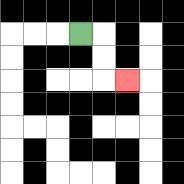{'start': '[3, 1]', 'end': '[5, 3]', 'path_directions': 'R,D,D,R', 'path_coordinates': '[[3, 1], [4, 1], [4, 2], [4, 3], [5, 3]]'}